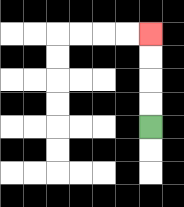{'start': '[6, 5]', 'end': '[6, 1]', 'path_directions': 'U,U,U,U', 'path_coordinates': '[[6, 5], [6, 4], [6, 3], [6, 2], [6, 1]]'}